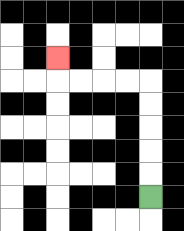{'start': '[6, 8]', 'end': '[2, 2]', 'path_directions': 'U,U,U,U,U,L,L,L,L,U', 'path_coordinates': '[[6, 8], [6, 7], [6, 6], [6, 5], [6, 4], [6, 3], [5, 3], [4, 3], [3, 3], [2, 3], [2, 2]]'}